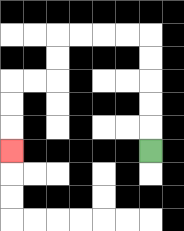{'start': '[6, 6]', 'end': '[0, 6]', 'path_directions': 'U,U,U,U,U,L,L,L,L,D,D,L,L,D,D,D', 'path_coordinates': '[[6, 6], [6, 5], [6, 4], [6, 3], [6, 2], [6, 1], [5, 1], [4, 1], [3, 1], [2, 1], [2, 2], [2, 3], [1, 3], [0, 3], [0, 4], [0, 5], [0, 6]]'}